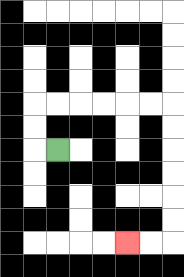{'start': '[2, 6]', 'end': '[5, 10]', 'path_directions': 'L,U,U,R,R,R,R,R,R,D,D,D,D,D,D,L,L', 'path_coordinates': '[[2, 6], [1, 6], [1, 5], [1, 4], [2, 4], [3, 4], [4, 4], [5, 4], [6, 4], [7, 4], [7, 5], [7, 6], [7, 7], [7, 8], [7, 9], [7, 10], [6, 10], [5, 10]]'}